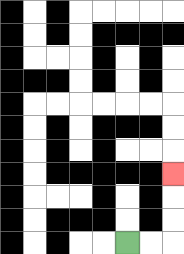{'start': '[5, 10]', 'end': '[7, 7]', 'path_directions': 'R,R,U,U,U', 'path_coordinates': '[[5, 10], [6, 10], [7, 10], [7, 9], [7, 8], [7, 7]]'}